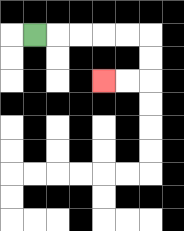{'start': '[1, 1]', 'end': '[4, 3]', 'path_directions': 'R,R,R,R,R,D,D,L,L', 'path_coordinates': '[[1, 1], [2, 1], [3, 1], [4, 1], [5, 1], [6, 1], [6, 2], [6, 3], [5, 3], [4, 3]]'}